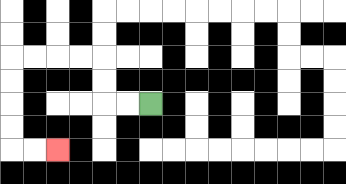{'start': '[6, 4]', 'end': '[2, 6]', 'path_directions': 'L,L,U,U,L,L,L,L,D,D,D,D,R,R', 'path_coordinates': '[[6, 4], [5, 4], [4, 4], [4, 3], [4, 2], [3, 2], [2, 2], [1, 2], [0, 2], [0, 3], [0, 4], [0, 5], [0, 6], [1, 6], [2, 6]]'}